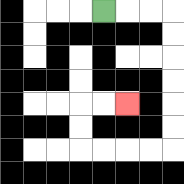{'start': '[4, 0]', 'end': '[5, 4]', 'path_directions': 'R,R,R,D,D,D,D,D,D,L,L,L,L,U,U,R,R', 'path_coordinates': '[[4, 0], [5, 0], [6, 0], [7, 0], [7, 1], [7, 2], [7, 3], [7, 4], [7, 5], [7, 6], [6, 6], [5, 6], [4, 6], [3, 6], [3, 5], [3, 4], [4, 4], [5, 4]]'}